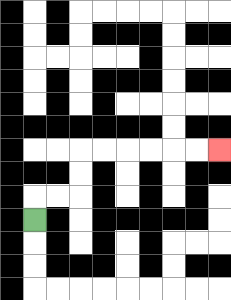{'start': '[1, 9]', 'end': '[9, 6]', 'path_directions': 'U,R,R,U,U,R,R,R,R,R,R', 'path_coordinates': '[[1, 9], [1, 8], [2, 8], [3, 8], [3, 7], [3, 6], [4, 6], [5, 6], [6, 6], [7, 6], [8, 6], [9, 6]]'}